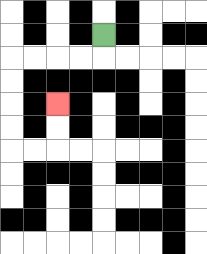{'start': '[4, 1]', 'end': '[2, 4]', 'path_directions': 'D,L,L,L,L,D,D,D,D,R,R,U,U', 'path_coordinates': '[[4, 1], [4, 2], [3, 2], [2, 2], [1, 2], [0, 2], [0, 3], [0, 4], [0, 5], [0, 6], [1, 6], [2, 6], [2, 5], [2, 4]]'}